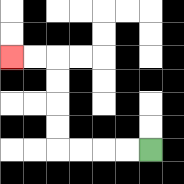{'start': '[6, 6]', 'end': '[0, 2]', 'path_directions': 'L,L,L,L,U,U,U,U,L,L', 'path_coordinates': '[[6, 6], [5, 6], [4, 6], [3, 6], [2, 6], [2, 5], [2, 4], [2, 3], [2, 2], [1, 2], [0, 2]]'}